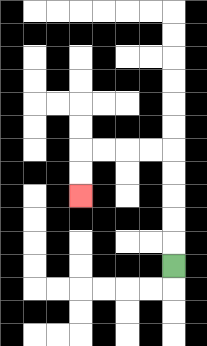{'start': '[7, 11]', 'end': '[3, 8]', 'path_directions': 'U,U,U,U,U,L,L,L,L,D,D', 'path_coordinates': '[[7, 11], [7, 10], [7, 9], [7, 8], [7, 7], [7, 6], [6, 6], [5, 6], [4, 6], [3, 6], [3, 7], [3, 8]]'}